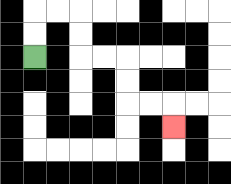{'start': '[1, 2]', 'end': '[7, 5]', 'path_directions': 'U,U,R,R,D,D,R,R,D,D,R,R,D', 'path_coordinates': '[[1, 2], [1, 1], [1, 0], [2, 0], [3, 0], [3, 1], [3, 2], [4, 2], [5, 2], [5, 3], [5, 4], [6, 4], [7, 4], [7, 5]]'}